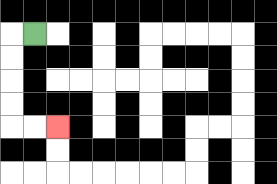{'start': '[1, 1]', 'end': '[2, 5]', 'path_directions': 'L,D,D,D,D,R,R', 'path_coordinates': '[[1, 1], [0, 1], [0, 2], [0, 3], [0, 4], [0, 5], [1, 5], [2, 5]]'}